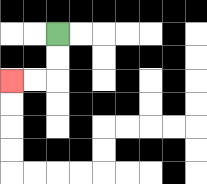{'start': '[2, 1]', 'end': '[0, 3]', 'path_directions': 'D,D,L,L', 'path_coordinates': '[[2, 1], [2, 2], [2, 3], [1, 3], [0, 3]]'}